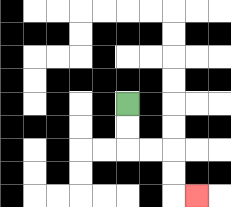{'start': '[5, 4]', 'end': '[8, 8]', 'path_directions': 'D,D,R,R,D,D,R', 'path_coordinates': '[[5, 4], [5, 5], [5, 6], [6, 6], [7, 6], [7, 7], [7, 8], [8, 8]]'}